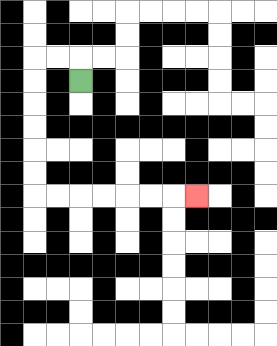{'start': '[3, 3]', 'end': '[8, 8]', 'path_directions': 'U,L,L,D,D,D,D,D,D,R,R,R,R,R,R,R', 'path_coordinates': '[[3, 3], [3, 2], [2, 2], [1, 2], [1, 3], [1, 4], [1, 5], [1, 6], [1, 7], [1, 8], [2, 8], [3, 8], [4, 8], [5, 8], [6, 8], [7, 8], [8, 8]]'}